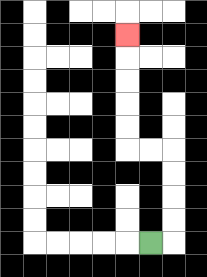{'start': '[6, 10]', 'end': '[5, 1]', 'path_directions': 'R,U,U,U,U,L,L,U,U,U,U,U', 'path_coordinates': '[[6, 10], [7, 10], [7, 9], [7, 8], [7, 7], [7, 6], [6, 6], [5, 6], [5, 5], [5, 4], [5, 3], [5, 2], [5, 1]]'}